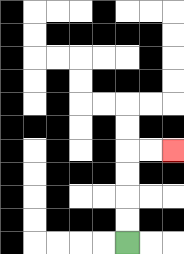{'start': '[5, 10]', 'end': '[7, 6]', 'path_directions': 'U,U,U,U,R,R', 'path_coordinates': '[[5, 10], [5, 9], [5, 8], [5, 7], [5, 6], [6, 6], [7, 6]]'}